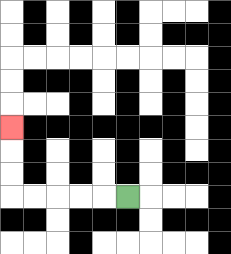{'start': '[5, 8]', 'end': '[0, 5]', 'path_directions': 'L,L,L,L,L,U,U,U', 'path_coordinates': '[[5, 8], [4, 8], [3, 8], [2, 8], [1, 8], [0, 8], [0, 7], [0, 6], [0, 5]]'}